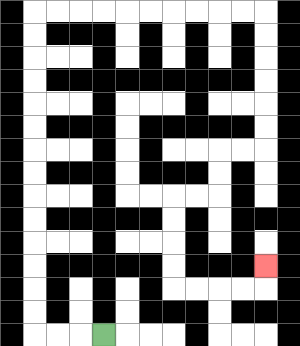{'start': '[4, 14]', 'end': '[11, 11]', 'path_directions': 'L,L,L,U,U,U,U,U,U,U,U,U,U,U,U,U,U,R,R,R,R,R,R,R,R,R,R,D,D,D,D,D,D,L,L,D,D,L,L,D,D,D,D,R,R,R,R,U', 'path_coordinates': '[[4, 14], [3, 14], [2, 14], [1, 14], [1, 13], [1, 12], [1, 11], [1, 10], [1, 9], [1, 8], [1, 7], [1, 6], [1, 5], [1, 4], [1, 3], [1, 2], [1, 1], [1, 0], [2, 0], [3, 0], [4, 0], [5, 0], [6, 0], [7, 0], [8, 0], [9, 0], [10, 0], [11, 0], [11, 1], [11, 2], [11, 3], [11, 4], [11, 5], [11, 6], [10, 6], [9, 6], [9, 7], [9, 8], [8, 8], [7, 8], [7, 9], [7, 10], [7, 11], [7, 12], [8, 12], [9, 12], [10, 12], [11, 12], [11, 11]]'}